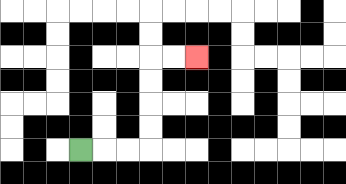{'start': '[3, 6]', 'end': '[8, 2]', 'path_directions': 'R,R,R,U,U,U,U,R,R', 'path_coordinates': '[[3, 6], [4, 6], [5, 6], [6, 6], [6, 5], [6, 4], [6, 3], [6, 2], [7, 2], [8, 2]]'}